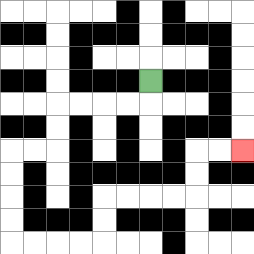{'start': '[6, 3]', 'end': '[10, 6]', 'path_directions': 'D,L,L,L,L,D,D,L,L,D,D,D,D,R,R,R,R,U,U,R,R,R,R,U,U,R,R', 'path_coordinates': '[[6, 3], [6, 4], [5, 4], [4, 4], [3, 4], [2, 4], [2, 5], [2, 6], [1, 6], [0, 6], [0, 7], [0, 8], [0, 9], [0, 10], [1, 10], [2, 10], [3, 10], [4, 10], [4, 9], [4, 8], [5, 8], [6, 8], [7, 8], [8, 8], [8, 7], [8, 6], [9, 6], [10, 6]]'}